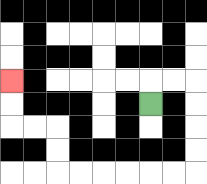{'start': '[6, 4]', 'end': '[0, 3]', 'path_directions': 'U,R,R,D,D,D,D,L,L,L,L,L,L,U,U,L,L,U,U', 'path_coordinates': '[[6, 4], [6, 3], [7, 3], [8, 3], [8, 4], [8, 5], [8, 6], [8, 7], [7, 7], [6, 7], [5, 7], [4, 7], [3, 7], [2, 7], [2, 6], [2, 5], [1, 5], [0, 5], [0, 4], [0, 3]]'}